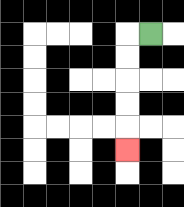{'start': '[6, 1]', 'end': '[5, 6]', 'path_directions': 'L,D,D,D,D,D', 'path_coordinates': '[[6, 1], [5, 1], [5, 2], [5, 3], [5, 4], [5, 5], [5, 6]]'}